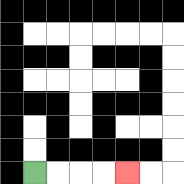{'start': '[1, 7]', 'end': '[5, 7]', 'path_directions': 'R,R,R,R', 'path_coordinates': '[[1, 7], [2, 7], [3, 7], [4, 7], [5, 7]]'}